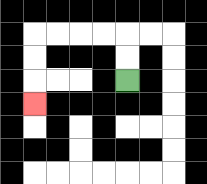{'start': '[5, 3]', 'end': '[1, 4]', 'path_directions': 'U,U,L,L,L,L,D,D,D', 'path_coordinates': '[[5, 3], [5, 2], [5, 1], [4, 1], [3, 1], [2, 1], [1, 1], [1, 2], [1, 3], [1, 4]]'}